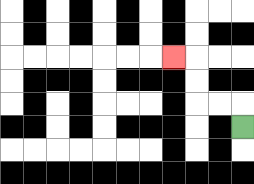{'start': '[10, 5]', 'end': '[7, 2]', 'path_directions': 'U,L,L,U,U,L', 'path_coordinates': '[[10, 5], [10, 4], [9, 4], [8, 4], [8, 3], [8, 2], [7, 2]]'}